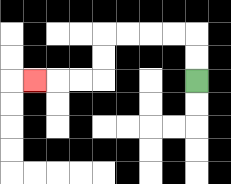{'start': '[8, 3]', 'end': '[1, 3]', 'path_directions': 'U,U,L,L,L,L,D,D,L,L,L', 'path_coordinates': '[[8, 3], [8, 2], [8, 1], [7, 1], [6, 1], [5, 1], [4, 1], [4, 2], [4, 3], [3, 3], [2, 3], [1, 3]]'}